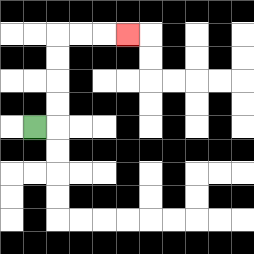{'start': '[1, 5]', 'end': '[5, 1]', 'path_directions': 'R,U,U,U,U,R,R,R', 'path_coordinates': '[[1, 5], [2, 5], [2, 4], [2, 3], [2, 2], [2, 1], [3, 1], [4, 1], [5, 1]]'}